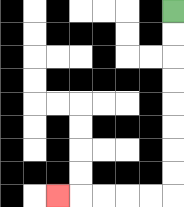{'start': '[7, 0]', 'end': '[2, 8]', 'path_directions': 'D,D,D,D,D,D,D,D,L,L,L,L,L', 'path_coordinates': '[[7, 0], [7, 1], [7, 2], [7, 3], [7, 4], [7, 5], [7, 6], [7, 7], [7, 8], [6, 8], [5, 8], [4, 8], [3, 8], [2, 8]]'}